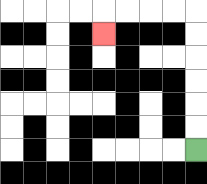{'start': '[8, 6]', 'end': '[4, 1]', 'path_directions': 'U,U,U,U,U,U,L,L,L,L,D', 'path_coordinates': '[[8, 6], [8, 5], [8, 4], [8, 3], [8, 2], [8, 1], [8, 0], [7, 0], [6, 0], [5, 0], [4, 0], [4, 1]]'}